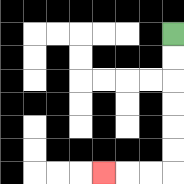{'start': '[7, 1]', 'end': '[4, 7]', 'path_directions': 'D,D,D,D,D,D,L,L,L', 'path_coordinates': '[[7, 1], [7, 2], [7, 3], [7, 4], [7, 5], [7, 6], [7, 7], [6, 7], [5, 7], [4, 7]]'}